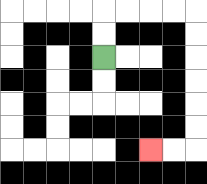{'start': '[4, 2]', 'end': '[6, 6]', 'path_directions': 'U,U,R,R,R,R,D,D,D,D,D,D,L,L', 'path_coordinates': '[[4, 2], [4, 1], [4, 0], [5, 0], [6, 0], [7, 0], [8, 0], [8, 1], [8, 2], [8, 3], [8, 4], [8, 5], [8, 6], [7, 6], [6, 6]]'}